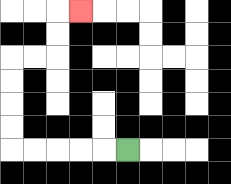{'start': '[5, 6]', 'end': '[3, 0]', 'path_directions': 'L,L,L,L,L,U,U,U,U,R,R,U,U,R', 'path_coordinates': '[[5, 6], [4, 6], [3, 6], [2, 6], [1, 6], [0, 6], [0, 5], [0, 4], [0, 3], [0, 2], [1, 2], [2, 2], [2, 1], [2, 0], [3, 0]]'}